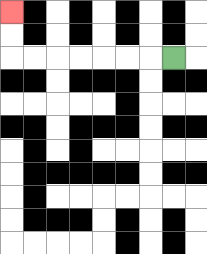{'start': '[7, 2]', 'end': '[0, 0]', 'path_directions': 'L,L,L,L,L,L,L,U,U', 'path_coordinates': '[[7, 2], [6, 2], [5, 2], [4, 2], [3, 2], [2, 2], [1, 2], [0, 2], [0, 1], [0, 0]]'}